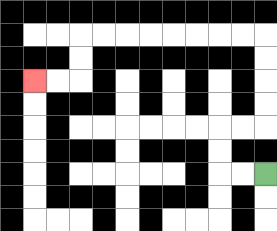{'start': '[11, 7]', 'end': '[1, 3]', 'path_directions': 'L,L,U,U,R,R,U,U,U,U,L,L,L,L,L,L,L,L,D,D,L,L', 'path_coordinates': '[[11, 7], [10, 7], [9, 7], [9, 6], [9, 5], [10, 5], [11, 5], [11, 4], [11, 3], [11, 2], [11, 1], [10, 1], [9, 1], [8, 1], [7, 1], [6, 1], [5, 1], [4, 1], [3, 1], [3, 2], [3, 3], [2, 3], [1, 3]]'}